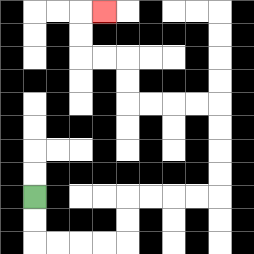{'start': '[1, 8]', 'end': '[4, 0]', 'path_directions': 'D,D,R,R,R,R,U,U,R,R,R,R,U,U,U,U,L,L,L,L,U,U,L,L,U,U,R', 'path_coordinates': '[[1, 8], [1, 9], [1, 10], [2, 10], [3, 10], [4, 10], [5, 10], [5, 9], [5, 8], [6, 8], [7, 8], [8, 8], [9, 8], [9, 7], [9, 6], [9, 5], [9, 4], [8, 4], [7, 4], [6, 4], [5, 4], [5, 3], [5, 2], [4, 2], [3, 2], [3, 1], [3, 0], [4, 0]]'}